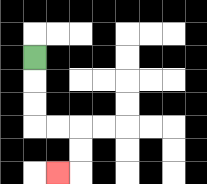{'start': '[1, 2]', 'end': '[2, 7]', 'path_directions': 'D,D,D,R,R,D,D,L', 'path_coordinates': '[[1, 2], [1, 3], [1, 4], [1, 5], [2, 5], [3, 5], [3, 6], [3, 7], [2, 7]]'}